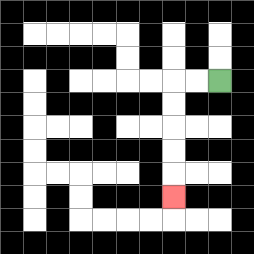{'start': '[9, 3]', 'end': '[7, 8]', 'path_directions': 'L,L,D,D,D,D,D', 'path_coordinates': '[[9, 3], [8, 3], [7, 3], [7, 4], [7, 5], [7, 6], [7, 7], [7, 8]]'}